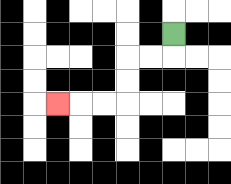{'start': '[7, 1]', 'end': '[2, 4]', 'path_directions': 'D,L,L,D,D,L,L,L', 'path_coordinates': '[[7, 1], [7, 2], [6, 2], [5, 2], [5, 3], [5, 4], [4, 4], [3, 4], [2, 4]]'}